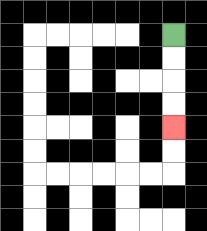{'start': '[7, 1]', 'end': '[7, 5]', 'path_directions': 'D,D,D,D', 'path_coordinates': '[[7, 1], [7, 2], [7, 3], [7, 4], [7, 5]]'}